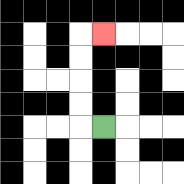{'start': '[4, 5]', 'end': '[4, 1]', 'path_directions': 'L,U,U,U,U,R', 'path_coordinates': '[[4, 5], [3, 5], [3, 4], [3, 3], [3, 2], [3, 1], [4, 1]]'}